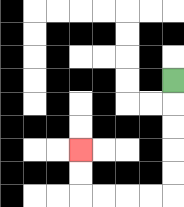{'start': '[7, 3]', 'end': '[3, 6]', 'path_directions': 'D,D,D,D,D,L,L,L,L,U,U', 'path_coordinates': '[[7, 3], [7, 4], [7, 5], [7, 6], [7, 7], [7, 8], [6, 8], [5, 8], [4, 8], [3, 8], [3, 7], [3, 6]]'}